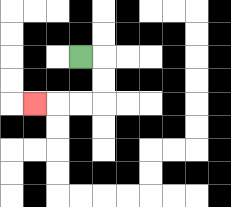{'start': '[3, 2]', 'end': '[1, 4]', 'path_directions': 'R,D,D,L,L,L', 'path_coordinates': '[[3, 2], [4, 2], [4, 3], [4, 4], [3, 4], [2, 4], [1, 4]]'}